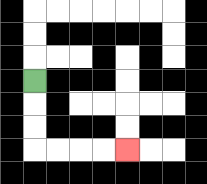{'start': '[1, 3]', 'end': '[5, 6]', 'path_directions': 'D,D,D,R,R,R,R', 'path_coordinates': '[[1, 3], [1, 4], [1, 5], [1, 6], [2, 6], [3, 6], [4, 6], [5, 6]]'}